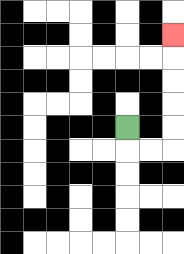{'start': '[5, 5]', 'end': '[7, 1]', 'path_directions': 'D,R,R,U,U,U,U,U', 'path_coordinates': '[[5, 5], [5, 6], [6, 6], [7, 6], [7, 5], [7, 4], [7, 3], [7, 2], [7, 1]]'}